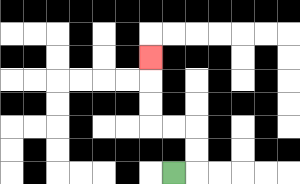{'start': '[7, 7]', 'end': '[6, 2]', 'path_directions': 'R,U,U,L,L,U,U,U', 'path_coordinates': '[[7, 7], [8, 7], [8, 6], [8, 5], [7, 5], [6, 5], [6, 4], [6, 3], [6, 2]]'}